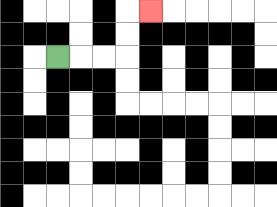{'start': '[2, 2]', 'end': '[6, 0]', 'path_directions': 'R,R,R,U,U,R', 'path_coordinates': '[[2, 2], [3, 2], [4, 2], [5, 2], [5, 1], [5, 0], [6, 0]]'}